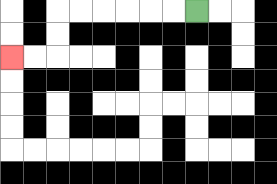{'start': '[8, 0]', 'end': '[0, 2]', 'path_directions': 'L,L,L,L,L,L,D,D,L,L', 'path_coordinates': '[[8, 0], [7, 0], [6, 0], [5, 0], [4, 0], [3, 0], [2, 0], [2, 1], [2, 2], [1, 2], [0, 2]]'}